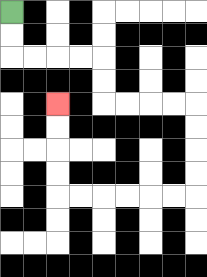{'start': '[0, 0]', 'end': '[2, 4]', 'path_directions': 'D,D,R,R,R,R,D,D,R,R,R,R,D,D,D,D,L,L,L,L,L,L,U,U,U,U', 'path_coordinates': '[[0, 0], [0, 1], [0, 2], [1, 2], [2, 2], [3, 2], [4, 2], [4, 3], [4, 4], [5, 4], [6, 4], [7, 4], [8, 4], [8, 5], [8, 6], [8, 7], [8, 8], [7, 8], [6, 8], [5, 8], [4, 8], [3, 8], [2, 8], [2, 7], [2, 6], [2, 5], [2, 4]]'}